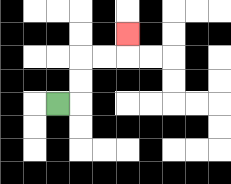{'start': '[2, 4]', 'end': '[5, 1]', 'path_directions': 'R,U,U,R,R,U', 'path_coordinates': '[[2, 4], [3, 4], [3, 3], [3, 2], [4, 2], [5, 2], [5, 1]]'}